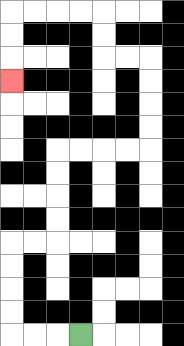{'start': '[3, 14]', 'end': '[0, 3]', 'path_directions': 'L,L,L,U,U,U,U,R,R,U,U,U,U,R,R,R,R,U,U,U,U,L,L,U,U,L,L,L,L,D,D,D', 'path_coordinates': '[[3, 14], [2, 14], [1, 14], [0, 14], [0, 13], [0, 12], [0, 11], [0, 10], [1, 10], [2, 10], [2, 9], [2, 8], [2, 7], [2, 6], [3, 6], [4, 6], [5, 6], [6, 6], [6, 5], [6, 4], [6, 3], [6, 2], [5, 2], [4, 2], [4, 1], [4, 0], [3, 0], [2, 0], [1, 0], [0, 0], [0, 1], [0, 2], [0, 3]]'}